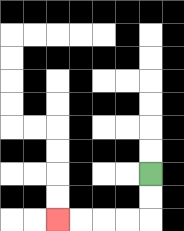{'start': '[6, 7]', 'end': '[2, 9]', 'path_directions': 'D,D,L,L,L,L', 'path_coordinates': '[[6, 7], [6, 8], [6, 9], [5, 9], [4, 9], [3, 9], [2, 9]]'}